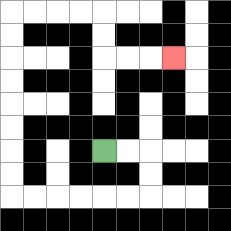{'start': '[4, 6]', 'end': '[7, 2]', 'path_directions': 'R,R,D,D,L,L,L,L,L,L,U,U,U,U,U,U,U,U,R,R,R,R,D,D,R,R,R', 'path_coordinates': '[[4, 6], [5, 6], [6, 6], [6, 7], [6, 8], [5, 8], [4, 8], [3, 8], [2, 8], [1, 8], [0, 8], [0, 7], [0, 6], [0, 5], [0, 4], [0, 3], [0, 2], [0, 1], [0, 0], [1, 0], [2, 0], [3, 0], [4, 0], [4, 1], [4, 2], [5, 2], [6, 2], [7, 2]]'}